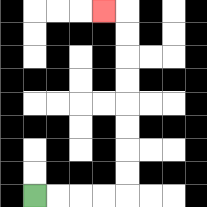{'start': '[1, 8]', 'end': '[4, 0]', 'path_directions': 'R,R,R,R,U,U,U,U,U,U,U,U,L', 'path_coordinates': '[[1, 8], [2, 8], [3, 8], [4, 8], [5, 8], [5, 7], [5, 6], [5, 5], [5, 4], [5, 3], [5, 2], [5, 1], [5, 0], [4, 0]]'}